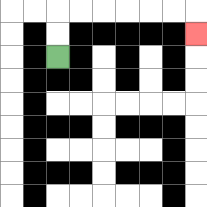{'start': '[2, 2]', 'end': '[8, 1]', 'path_directions': 'U,U,R,R,R,R,R,R,D', 'path_coordinates': '[[2, 2], [2, 1], [2, 0], [3, 0], [4, 0], [5, 0], [6, 0], [7, 0], [8, 0], [8, 1]]'}